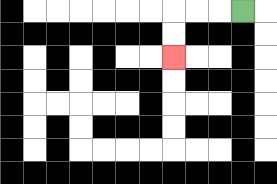{'start': '[10, 0]', 'end': '[7, 2]', 'path_directions': 'L,L,L,D,D', 'path_coordinates': '[[10, 0], [9, 0], [8, 0], [7, 0], [7, 1], [7, 2]]'}